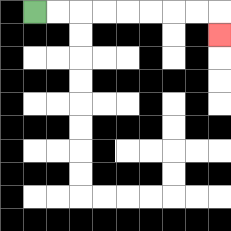{'start': '[1, 0]', 'end': '[9, 1]', 'path_directions': 'R,R,R,R,R,R,R,R,D', 'path_coordinates': '[[1, 0], [2, 0], [3, 0], [4, 0], [5, 0], [6, 0], [7, 0], [8, 0], [9, 0], [9, 1]]'}